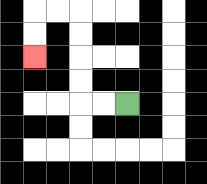{'start': '[5, 4]', 'end': '[1, 2]', 'path_directions': 'L,L,U,U,U,U,L,L,D,D', 'path_coordinates': '[[5, 4], [4, 4], [3, 4], [3, 3], [3, 2], [3, 1], [3, 0], [2, 0], [1, 0], [1, 1], [1, 2]]'}